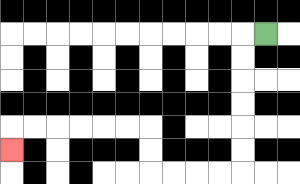{'start': '[11, 1]', 'end': '[0, 6]', 'path_directions': 'L,D,D,D,D,D,D,L,L,L,L,U,U,L,L,L,L,L,L,D', 'path_coordinates': '[[11, 1], [10, 1], [10, 2], [10, 3], [10, 4], [10, 5], [10, 6], [10, 7], [9, 7], [8, 7], [7, 7], [6, 7], [6, 6], [6, 5], [5, 5], [4, 5], [3, 5], [2, 5], [1, 5], [0, 5], [0, 6]]'}